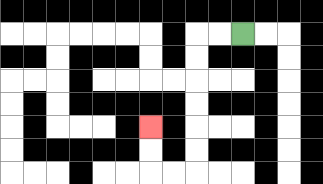{'start': '[10, 1]', 'end': '[6, 5]', 'path_directions': 'L,L,D,D,D,D,D,D,L,L,U,U', 'path_coordinates': '[[10, 1], [9, 1], [8, 1], [8, 2], [8, 3], [8, 4], [8, 5], [8, 6], [8, 7], [7, 7], [6, 7], [6, 6], [6, 5]]'}